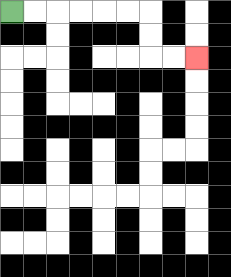{'start': '[0, 0]', 'end': '[8, 2]', 'path_directions': 'R,R,R,R,R,R,D,D,R,R', 'path_coordinates': '[[0, 0], [1, 0], [2, 0], [3, 0], [4, 0], [5, 0], [6, 0], [6, 1], [6, 2], [7, 2], [8, 2]]'}